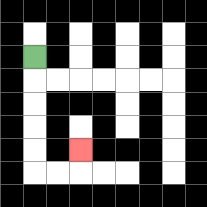{'start': '[1, 2]', 'end': '[3, 6]', 'path_directions': 'D,D,D,D,D,R,R,U', 'path_coordinates': '[[1, 2], [1, 3], [1, 4], [1, 5], [1, 6], [1, 7], [2, 7], [3, 7], [3, 6]]'}